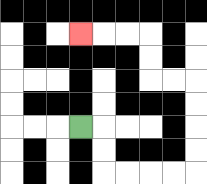{'start': '[3, 5]', 'end': '[3, 1]', 'path_directions': 'R,D,D,R,R,R,R,U,U,U,U,L,L,U,U,L,L,L', 'path_coordinates': '[[3, 5], [4, 5], [4, 6], [4, 7], [5, 7], [6, 7], [7, 7], [8, 7], [8, 6], [8, 5], [8, 4], [8, 3], [7, 3], [6, 3], [6, 2], [6, 1], [5, 1], [4, 1], [3, 1]]'}